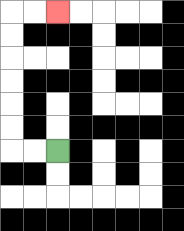{'start': '[2, 6]', 'end': '[2, 0]', 'path_directions': 'L,L,U,U,U,U,U,U,R,R', 'path_coordinates': '[[2, 6], [1, 6], [0, 6], [0, 5], [0, 4], [0, 3], [0, 2], [0, 1], [0, 0], [1, 0], [2, 0]]'}